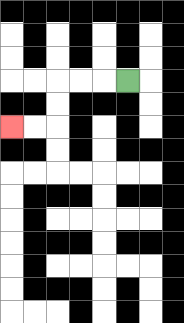{'start': '[5, 3]', 'end': '[0, 5]', 'path_directions': 'L,L,L,D,D,L,L', 'path_coordinates': '[[5, 3], [4, 3], [3, 3], [2, 3], [2, 4], [2, 5], [1, 5], [0, 5]]'}